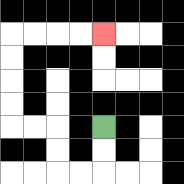{'start': '[4, 5]', 'end': '[4, 1]', 'path_directions': 'D,D,L,L,U,U,L,L,U,U,U,U,R,R,R,R', 'path_coordinates': '[[4, 5], [4, 6], [4, 7], [3, 7], [2, 7], [2, 6], [2, 5], [1, 5], [0, 5], [0, 4], [0, 3], [0, 2], [0, 1], [1, 1], [2, 1], [3, 1], [4, 1]]'}